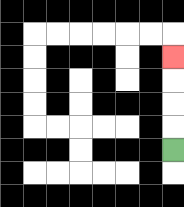{'start': '[7, 6]', 'end': '[7, 2]', 'path_directions': 'U,U,U,U', 'path_coordinates': '[[7, 6], [7, 5], [7, 4], [7, 3], [7, 2]]'}